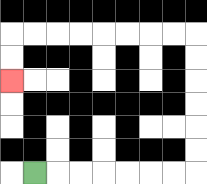{'start': '[1, 7]', 'end': '[0, 3]', 'path_directions': 'R,R,R,R,R,R,R,U,U,U,U,U,U,L,L,L,L,L,L,L,L,D,D', 'path_coordinates': '[[1, 7], [2, 7], [3, 7], [4, 7], [5, 7], [6, 7], [7, 7], [8, 7], [8, 6], [8, 5], [8, 4], [8, 3], [8, 2], [8, 1], [7, 1], [6, 1], [5, 1], [4, 1], [3, 1], [2, 1], [1, 1], [0, 1], [0, 2], [0, 3]]'}